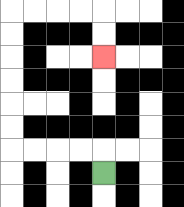{'start': '[4, 7]', 'end': '[4, 2]', 'path_directions': 'U,L,L,L,L,U,U,U,U,U,U,R,R,R,R,D,D', 'path_coordinates': '[[4, 7], [4, 6], [3, 6], [2, 6], [1, 6], [0, 6], [0, 5], [0, 4], [0, 3], [0, 2], [0, 1], [0, 0], [1, 0], [2, 0], [3, 0], [4, 0], [4, 1], [4, 2]]'}